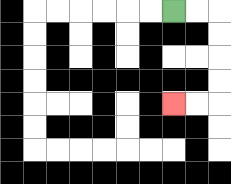{'start': '[7, 0]', 'end': '[7, 4]', 'path_directions': 'R,R,D,D,D,D,L,L', 'path_coordinates': '[[7, 0], [8, 0], [9, 0], [9, 1], [9, 2], [9, 3], [9, 4], [8, 4], [7, 4]]'}